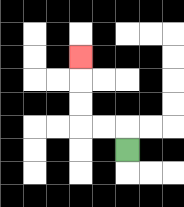{'start': '[5, 6]', 'end': '[3, 2]', 'path_directions': 'U,L,L,U,U,U', 'path_coordinates': '[[5, 6], [5, 5], [4, 5], [3, 5], [3, 4], [3, 3], [3, 2]]'}